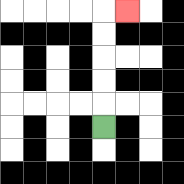{'start': '[4, 5]', 'end': '[5, 0]', 'path_directions': 'U,U,U,U,U,R', 'path_coordinates': '[[4, 5], [4, 4], [4, 3], [4, 2], [4, 1], [4, 0], [5, 0]]'}